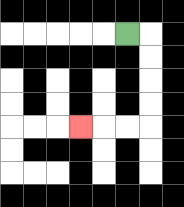{'start': '[5, 1]', 'end': '[3, 5]', 'path_directions': 'R,D,D,D,D,L,L,L', 'path_coordinates': '[[5, 1], [6, 1], [6, 2], [6, 3], [6, 4], [6, 5], [5, 5], [4, 5], [3, 5]]'}